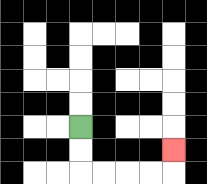{'start': '[3, 5]', 'end': '[7, 6]', 'path_directions': 'D,D,R,R,R,R,U', 'path_coordinates': '[[3, 5], [3, 6], [3, 7], [4, 7], [5, 7], [6, 7], [7, 7], [7, 6]]'}